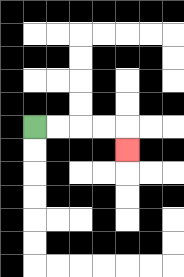{'start': '[1, 5]', 'end': '[5, 6]', 'path_directions': 'R,R,R,R,D', 'path_coordinates': '[[1, 5], [2, 5], [3, 5], [4, 5], [5, 5], [5, 6]]'}